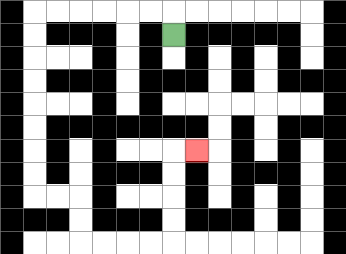{'start': '[7, 1]', 'end': '[8, 6]', 'path_directions': 'U,L,L,L,L,L,L,D,D,D,D,D,D,D,D,R,R,D,D,R,R,R,R,U,U,U,U,R', 'path_coordinates': '[[7, 1], [7, 0], [6, 0], [5, 0], [4, 0], [3, 0], [2, 0], [1, 0], [1, 1], [1, 2], [1, 3], [1, 4], [1, 5], [1, 6], [1, 7], [1, 8], [2, 8], [3, 8], [3, 9], [3, 10], [4, 10], [5, 10], [6, 10], [7, 10], [7, 9], [7, 8], [7, 7], [7, 6], [8, 6]]'}